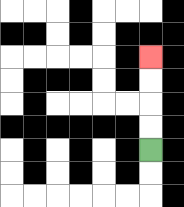{'start': '[6, 6]', 'end': '[6, 2]', 'path_directions': 'U,U,U,U', 'path_coordinates': '[[6, 6], [6, 5], [6, 4], [6, 3], [6, 2]]'}